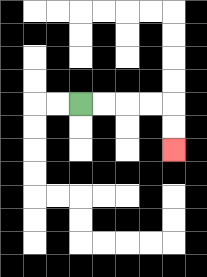{'start': '[3, 4]', 'end': '[7, 6]', 'path_directions': 'R,R,R,R,D,D', 'path_coordinates': '[[3, 4], [4, 4], [5, 4], [6, 4], [7, 4], [7, 5], [7, 6]]'}